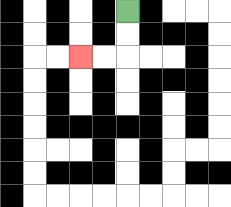{'start': '[5, 0]', 'end': '[3, 2]', 'path_directions': 'D,D,L,L', 'path_coordinates': '[[5, 0], [5, 1], [5, 2], [4, 2], [3, 2]]'}